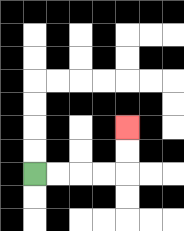{'start': '[1, 7]', 'end': '[5, 5]', 'path_directions': 'R,R,R,R,U,U', 'path_coordinates': '[[1, 7], [2, 7], [3, 7], [4, 7], [5, 7], [5, 6], [5, 5]]'}